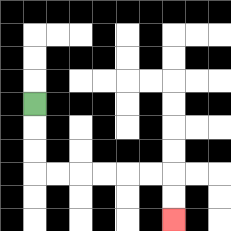{'start': '[1, 4]', 'end': '[7, 9]', 'path_directions': 'D,D,D,R,R,R,R,R,R,D,D', 'path_coordinates': '[[1, 4], [1, 5], [1, 6], [1, 7], [2, 7], [3, 7], [4, 7], [5, 7], [6, 7], [7, 7], [7, 8], [7, 9]]'}